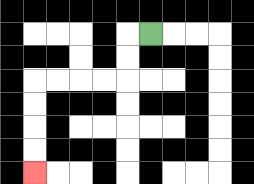{'start': '[6, 1]', 'end': '[1, 7]', 'path_directions': 'L,D,D,L,L,L,L,D,D,D,D', 'path_coordinates': '[[6, 1], [5, 1], [5, 2], [5, 3], [4, 3], [3, 3], [2, 3], [1, 3], [1, 4], [1, 5], [1, 6], [1, 7]]'}